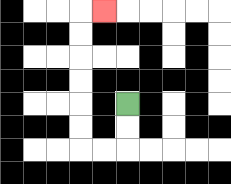{'start': '[5, 4]', 'end': '[4, 0]', 'path_directions': 'D,D,L,L,U,U,U,U,U,U,R', 'path_coordinates': '[[5, 4], [5, 5], [5, 6], [4, 6], [3, 6], [3, 5], [3, 4], [3, 3], [3, 2], [3, 1], [3, 0], [4, 0]]'}